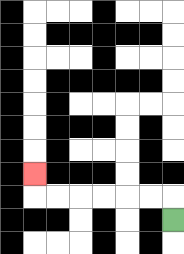{'start': '[7, 9]', 'end': '[1, 7]', 'path_directions': 'U,L,L,L,L,L,L,U', 'path_coordinates': '[[7, 9], [7, 8], [6, 8], [5, 8], [4, 8], [3, 8], [2, 8], [1, 8], [1, 7]]'}